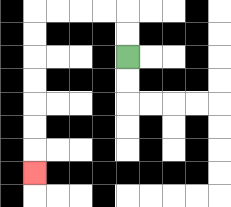{'start': '[5, 2]', 'end': '[1, 7]', 'path_directions': 'U,U,L,L,L,L,D,D,D,D,D,D,D', 'path_coordinates': '[[5, 2], [5, 1], [5, 0], [4, 0], [3, 0], [2, 0], [1, 0], [1, 1], [1, 2], [1, 3], [1, 4], [1, 5], [1, 6], [1, 7]]'}